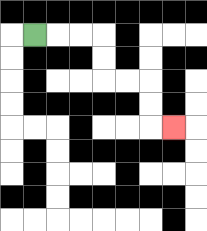{'start': '[1, 1]', 'end': '[7, 5]', 'path_directions': 'R,R,R,D,D,R,R,D,D,R', 'path_coordinates': '[[1, 1], [2, 1], [3, 1], [4, 1], [4, 2], [4, 3], [5, 3], [6, 3], [6, 4], [6, 5], [7, 5]]'}